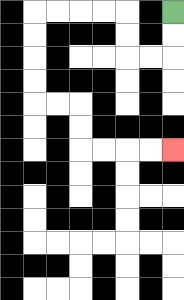{'start': '[7, 0]', 'end': '[7, 6]', 'path_directions': 'D,D,L,L,U,U,L,L,L,L,D,D,D,D,R,R,D,D,R,R,R,R', 'path_coordinates': '[[7, 0], [7, 1], [7, 2], [6, 2], [5, 2], [5, 1], [5, 0], [4, 0], [3, 0], [2, 0], [1, 0], [1, 1], [1, 2], [1, 3], [1, 4], [2, 4], [3, 4], [3, 5], [3, 6], [4, 6], [5, 6], [6, 6], [7, 6]]'}